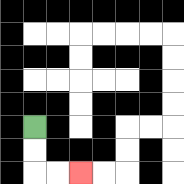{'start': '[1, 5]', 'end': '[3, 7]', 'path_directions': 'D,D,R,R', 'path_coordinates': '[[1, 5], [1, 6], [1, 7], [2, 7], [3, 7]]'}